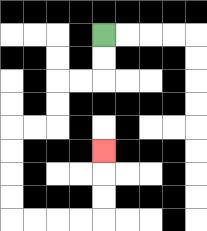{'start': '[4, 1]', 'end': '[4, 6]', 'path_directions': 'D,D,L,L,D,D,L,L,D,D,D,D,R,R,R,R,U,U,U', 'path_coordinates': '[[4, 1], [4, 2], [4, 3], [3, 3], [2, 3], [2, 4], [2, 5], [1, 5], [0, 5], [0, 6], [0, 7], [0, 8], [0, 9], [1, 9], [2, 9], [3, 9], [4, 9], [4, 8], [4, 7], [4, 6]]'}